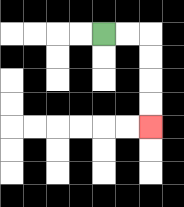{'start': '[4, 1]', 'end': '[6, 5]', 'path_directions': 'R,R,D,D,D,D', 'path_coordinates': '[[4, 1], [5, 1], [6, 1], [6, 2], [6, 3], [6, 4], [6, 5]]'}